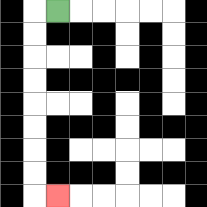{'start': '[2, 0]', 'end': '[2, 8]', 'path_directions': 'L,D,D,D,D,D,D,D,D,R', 'path_coordinates': '[[2, 0], [1, 0], [1, 1], [1, 2], [1, 3], [1, 4], [1, 5], [1, 6], [1, 7], [1, 8], [2, 8]]'}